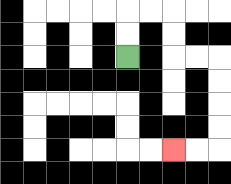{'start': '[5, 2]', 'end': '[7, 6]', 'path_directions': 'U,U,R,R,D,D,R,R,D,D,D,D,L,L', 'path_coordinates': '[[5, 2], [5, 1], [5, 0], [6, 0], [7, 0], [7, 1], [7, 2], [8, 2], [9, 2], [9, 3], [9, 4], [9, 5], [9, 6], [8, 6], [7, 6]]'}